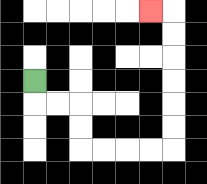{'start': '[1, 3]', 'end': '[6, 0]', 'path_directions': 'D,R,R,D,D,R,R,R,R,U,U,U,U,U,U,L', 'path_coordinates': '[[1, 3], [1, 4], [2, 4], [3, 4], [3, 5], [3, 6], [4, 6], [5, 6], [6, 6], [7, 6], [7, 5], [7, 4], [7, 3], [7, 2], [7, 1], [7, 0], [6, 0]]'}